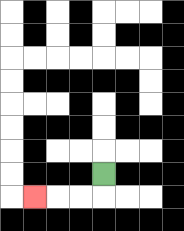{'start': '[4, 7]', 'end': '[1, 8]', 'path_directions': 'D,L,L,L', 'path_coordinates': '[[4, 7], [4, 8], [3, 8], [2, 8], [1, 8]]'}